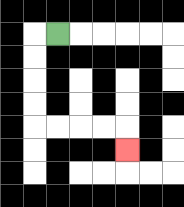{'start': '[2, 1]', 'end': '[5, 6]', 'path_directions': 'L,D,D,D,D,R,R,R,R,D', 'path_coordinates': '[[2, 1], [1, 1], [1, 2], [1, 3], [1, 4], [1, 5], [2, 5], [3, 5], [4, 5], [5, 5], [5, 6]]'}